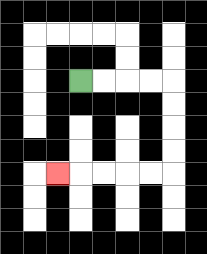{'start': '[3, 3]', 'end': '[2, 7]', 'path_directions': 'R,R,R,R,D,D,D,D,L,L,L,L,L', 'path_coordinates': '[[3, 3], [4, 3], [5, 3], [6, 3], [7, 3], [7, 4], [7, 5], [7, 6], [7, 7], [6, 7], [5, 7], [4, 7], [3, 7], [2, 7]]'}